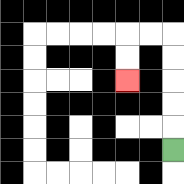{'start': '[7, 6]', 'end': '[5, 3]', 'path_directions': 'U,U,U,U,U,L,L,D,D', 'path_coordinates': '[[7, 6], [7, 5], [7, 4], [7, 3], [7, 2], [7, 1], [6, 1], [5, 1], [5, 2], [5, 3]]'}